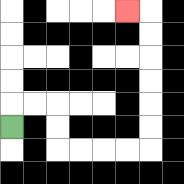{'start': '[0, 5]', 'end': '[5, 0]', 'path_directions': 'U,R,R,D,D,R,R,R,R,U,U,U,U,U,U,L', 'path_coordinates': '[[0, 5], [0, 4], [1, 4], [2, 4], [2, 5], [2, 6], [3, 6], [4, 6], [5, 6], [6, 6], [6, 5], [6, 4], [6, 3], [6, 2], [6, 1], [6, 0], [5, 0]]'}